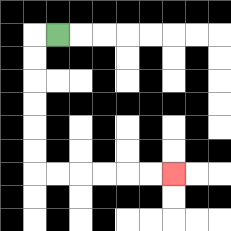{'start': '[2, 1]', 'end': '[7, 7]', 'path_directions': 'L,D,D,D,D,D,D,R,R,R,R,R,R', 'path_coordinates': '[[2, 1], [1, 1], [1, 2], [1, 3], [1, 4], [1, 5], [1, 6], [1, 7], [2, 7], [3, 7], [4, 7], [5, 7], [6, 7], [7, 7]]'}